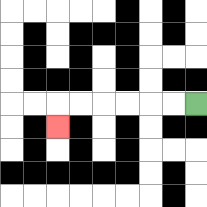{'start': '[8, 4]', 'end': '[2, 5]', 'path_directions': 'L,L,L,L,L,L,D', 'path_coordinates': '[[8, 4], [7, 4], [6, 4], [5, 4], [4, 4], [3, 4], [2, 4], [2, 5]]'}